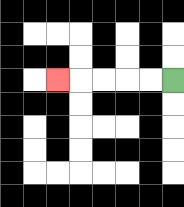{'start': '[7, 3]', 'end': '[2, 3]', 'path_directions': 'L,L,L,L,L', 'path_coordinates': '[[7, 3], [6, 3], [5, 3], [4, 3], [3, 3], [2, 3]]'}